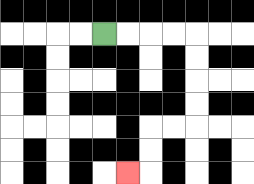{'start': '[4, 1]', 'end': '[5, 7]', 'path_directions': 'R,R,R,R,D,D,D,D,L,L,D,D,L', 'path_coordinates': '[[4, 1], [5, 1], [6, 1], [7, 1], [8, 1], [8, 2], [8, 3], [8, 4], [8, 5], [7, 5], [6, 5], [6, 6], [6, 7], [5, 7]]'}